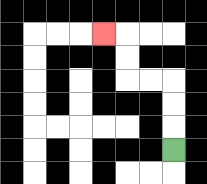{'start': '[7, 6]', 'end': '[4, 1]', 'path_directions': 'U,U,U,L,L,U,U,L', 'path_coordinates': '[[7, 6], [7, 5], [7, 4], [7, 3], [6, 3], [5, 3], [5, 2], [5, 1], [4, 1]]'}